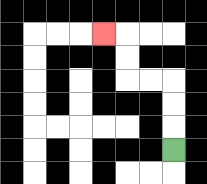{'start': '[7, 6]', 'end': '[4, 1]', 'path_directions': 'U,U,U,L,L,U,U,L', 'path_coordinates': '[[7, 6], [7, 5], [7, 4], [7, 3], [6, 3], [5, 3], [5, 2], [5, 1], [4, 1]]'}